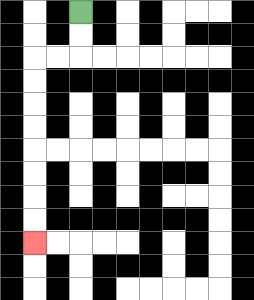{'start': '[3, 0]', 'end': '[1, 10]', 'path_directions': 'D,D,L,L,D,D,D,D,D,D,D,D', 'path_coordinates': '[[3, 0], [3, 1], [3, 2], [2, 2], [1, 2], [1, 3], [1, 4], [1, 5], [1, 6], [1, 7], [1, 8], [1, 9], [1, 10]]'}